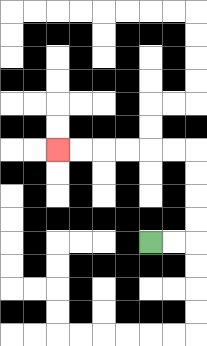{'start': '[6, 10]', 'end': '[2, 6]', 'path_directions': 'R,R,U,U,U,U,L,L,L,L,L,L', 'path_coordinates': '[[6, 10], [7, 10], [8, 10], [8, 9], [8, 8], [8, 7], [8, 6], [7, 6], [6, 6], [5, 6], [4, 6], [3, 6], [2, 6]]'}